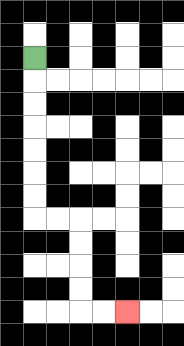{'start': '[1, 2]', 'end': '[5, 13]', 'path_directions': 'D,D,D,D,D,D,D,R,R,D,D,D,D,R,R', 'path_coordinates': '[[1, 2], [1, 3], [1, 4], [1, 5], [1, 6], [1, 7], [1, 8], [1, 9], [2, 9], [3, 9], [3, 10], [3, 11], [3, 12], [3, 13], [4, 13], [5, 13]]'}